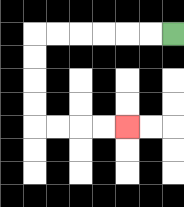{'start': '[7, 1]', 'end': '[5, 5]', 'path_directions': 'L,L,L,L,L,L,D,D,D,D,R,R,R,R', 'path_coordinates': '[[7, 1], [6, 1], [5, 1], [4, 1], [3, 1], [2, 1], [1, 1], [1, 2], [1, 3], [1, 4], [1, 5], [2, 5], [3, 5], [4, 5], [5, 5]]'}